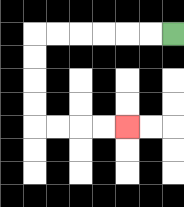{'start': '[7, 1]', 'end': '[5, 5]', 'path_directions': 'L,L,L,L,L,L,D,D,D,D,R,R,R,R', 'path_coordinates': '[[7, 1], [6, 1], [5, 1], [4, 1], [3, 1], [2, 1], [1, 1], [1, 2], [1, 3], [1, 4], [1, 5], [2, 5], [3, 5], [4, 5], [5, 5]]'}